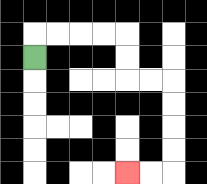{'start': '[1, 2]', 'end': '[5, 7]', 'path_directions': 'U,R,R,R,R,D,D,R,R,D,D,D,D,L,L', 'path_coordinates': '[[1, 2], [1, 1], [2, 1], [3, 1], [4, 1], [5, 1], [5, 2], [5, 3], [6, 3], [7, 3], [7, 4], [7, 5], [7, 6], [7, 7], [6, 7], [5, 7]]'}